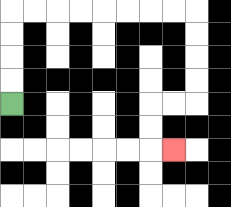{'start': '[0, 4]', 'end': '[7, 6]', 'path_directions': 'U,U,U,U,R,R,R,R,R,R,R,R,D,D,D,D,L,L,D,D,R', 'path_coordinates': '[[0, 4], [0, 3], [0, 2], [0, 1], [0, 0], [1, 0], [2, 0], [3, 0], [4, 0], [5, 0], [6, 0], [7, 0], [8, 0], [8, 1], [8, 2], [8, 3], [8, 4], [7, 4], [6, 4], [6, 5], [6, 6], [7, 6]]'}